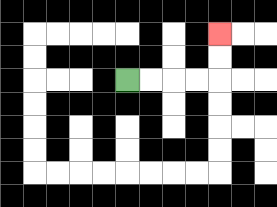{'start': '[5, 3]', 'end': '[9, 1]', 'path_directions': 'R,R,R,R,U,U', 'path_coordinates': '[[5, 3], [6, 3], [7, 3], [8, 3], [9, 3], [9, 2], [9, 1]]'}